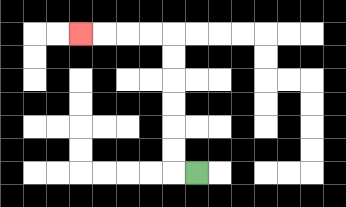{'start': '[8, 7]', 'end': '[3, 1]', 'path_directions': 'L,U,U,U,U,U,U,L,L,L,L', 'path_coordinates': '[[8, 7], [7, 7], [7, 6], [7, 5], [7, 4], [7, 3], [7, 2], [7, 1], [6, 1], [5, 1], [4, 1], [3, 1]]'}